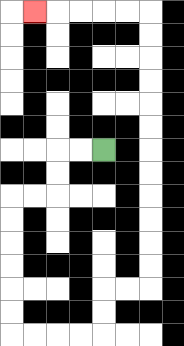{'start': '[4, 6]', 'end': '[1, 0]', 'path_directions': 'L,L,D,D,L,L,D,D,D,D,D,D,R,R,R,R,U,U,R,R,U,U,U,U,U,U,U,U,U,U,U,U,L,L,L,L,L', 'path_coordinates': '[[4, 6], [3, 6], [2, 6], [2, 7], [2, 8], [1, 8], [0, 8], [0, 9], [0, 10], [0, 11], [0, 12], [0, 13], [0, 14], [1, 14], [2, 14], [3, 14], [4, 14], [4, 13], [4, 12], [5, 12], [6, 12], [6, 11], [6, 10], [6, 9], [6, 8], [6, 7], [6, 6], [6, 5], [6, 4], [6, 3], [6, 2], [6, 1], [6, 0], [5, 0], [4, 0], [3, 0], [2, 0], [1, 0]]'}